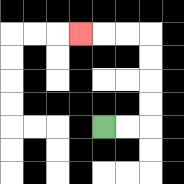{'start': '[4, 5]', 'end': '[3, 1]', 'path_directions': 'R,R,U,U,U,U,L,L,L', 'path_coordinates': '[[4, 5], [5, 5], [6, 5], [6, 4], [6, 3], [6, 2], [6, 1], [5, 1], [4, 1], [3, 1]]'}